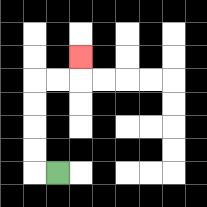{'start': '[2, 7]', 'end': '[3, 2]', 'path_directions': 'L,U,U,U,U,R,R,U', 'path_coordinates': '[[2, 7], [1, 7], [1, 6], [1, 5], [1, 4], [1, 3], [2, 3], [3, 3], [3, 2]]'}